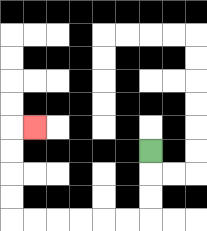{'start': '[6, 6]', 'end': '[1, 5]', 'path_directions': 'D,D,D,L,L,L,L,L,L,U,U,U,U,R', 'path_coordinates': '[[6, 6], [6, 7], [6, 8], [6, 9], [5, 9], [4, 9], [3, 9], [2, 9], [1, 9], [0, 9], [0, 8], [0, 7], [0, 6], [0, 5], [1, 5]]'}